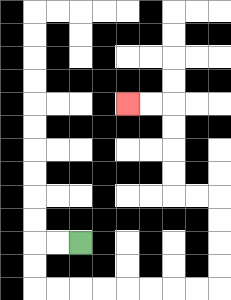{'start': '[3, 10]', 'end': '[5, 4]', 'path_directions': 'L,L,D,D,R,R,R,R,R,R,R,R,U,U,U,U,L,L,U,U,U,U,L,L', 'path_coordinates': '[[3, 10], [2, 10], [1, 10], [1, 11], [1, 12], [2, 12], [3, 12], [4, 12], [5, 12], [6, 12], [7, 12], [8, 12], [9, 12], [9, 11], [9, 10], [9, 9], [9, 8], [8, 8], [7, 8], [7, 7], [7, 6], [7, 5], [7, 4], [6, 4], [5, 4]]'}